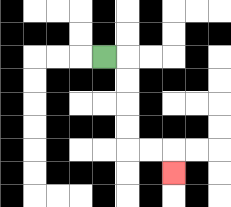{'start': '[4, 2]', 'end': '[7, 7]', 'path_directions': 'R,D,D,D,D,R,R,D', 'path_coordinates': '[[4, 2], [5, 2], [5, 3], [5, 4], [5, 5], [5, 6], [6, 6], [7, 6], [7, 7]]'}